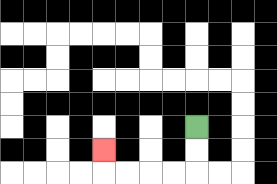{'start': '[8, 5]', 'end': '[4, 6]', 'path_directions': 'D,D,L,L,L,L,U', 'path_coordinates': '[[8, 5], [8, 6], [8, 7], [7, 7], [6, 7], [5, 7], [4, 7], [4, 6]]'}